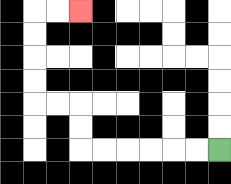{'start': '[9, 6]', 'end': '[3, 0]', 'path_directions': 'L,L,L,L,L,L,U,U,L,L,U,U,U,U,R,R', 'path_coordinates': '[[9, 6], [8, 6], [7, 6], [6, 6], [5, 6], [4, 6], [3, 6], [3, 5], [3, 4], [2, 4], [1, 4], [1, 3], [1, 2], [1, 1], [1, 0], [2, 0], [3, 0]]'}